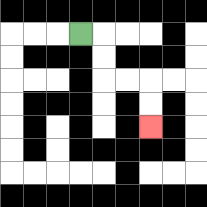{'start': '[3, 1]', 'end': '[6, 5]', 'path_directions': 'R,D,D,R,R,D,D', 'path_coordinates': '[[3, 1], [4, 1], [4, 2], [4, 3], [5, 3], [6, 3], [6, 4], [6, 5]]'}